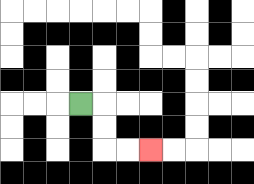{'start': '[3, 4]', 'end': '[6, 6]', 'path_directions': 'R,D,D,R,R', 'path_coordinates': '[[3, 4], [4, 4], [4, 5], [4, 6], [5, 6], [6, 6]]'}